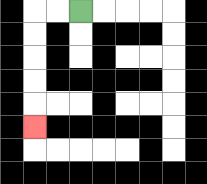{'start': '[3, 0]', 'end': '[1, 5]', 'path_directions': 'L,L,D,D,D,D,D', 'path_coordinates': '[[3, 0], [2, 0], [1, 0], [1, 1], [1, 2], [1, 3], [1, 4], [1, 5]]'}